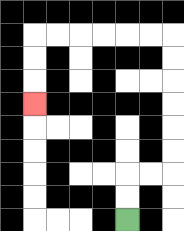{'start': '[5, 9]', 'end': '[1, 4]', 'path_directions': 'U,U,R,R,U,U,U,U,U,U,L,L,L,L,L,L,D,D,D', 'path_coordinates': '[[5, 9], [5, 8], [5, 7], [6, 7], [7, 7], [7, 6], [7, 5], [7, 4], [7, 3], [7, 2], [7, 1], [6, 1], [5, 1], [4, 1], [3, 1], [2, 1], [1, 1], [1, 2], [1, 3], [1, 4]]'}